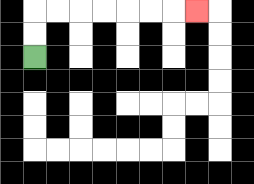{'start': '[1, 2]', 'end': '[8, 0]', 'path_directions': 'U,U,R,R,R,R,R,R,R', 'path_coordinates': '[[1, 2], [1, 1], [1, 0], [2, 0], [3, 0], [4, 0], [5, 0], [6, 0], [7, 0], [8, 0]]'}